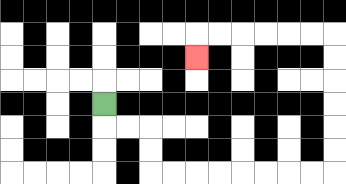{'start': '[4, 4]', 'end': '[8, 2]', 'path_directions': 'D,R,R,D,D,R,R,R,R,R,R,R,R,U,U,U,U,U,U,L,L,L,L,L,L,D', 'path_coordinates': '[[4, 4], [4, 5], [5, 5], [6, 5], [6, 6], [6, 7], [7, 7], [8, 7], [9, 7], [10, 7], [11, 7], [12, 7], [13, 7], [14, 7], [14, 6], [14, 5], [14, 4], [14, 3], [14, 2], [14, 1], [13, 1], [12, 1], [11, 1], [10, 1], [9, 1], [8, 1], [8, 2]]'}